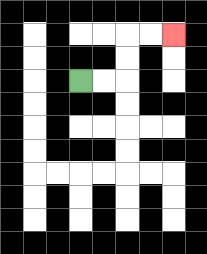{'start': '[3, 3]', 'end': '[7, 1]', 'path_directions': 'R,R,U,U,R,R', 'path_coordinates': '[[3, 3], [4, 3], [5, 3], [5, 2], [5, 1], [6, 1], [7, 1]]'}